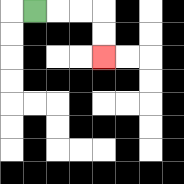{'start': '[1, 0]', 'end': '[4, 2]', 'path_directions': 'R,R,R,D,D', 'path_coordinates': '[[1, 0], [2, 0], [3, 0], [4, 0], [4, 1], [4, 2]]'}